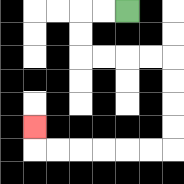{'start': '[5, 0]', 'end': '[1, 5]', 'path_directions': 'L,L,D,D,R,R,R,R,D,D,D,D,L,L,L,L,L,L,U', 'path_coordinates': '[[5, 0], [4, 0], [3, 0], [3, 1], [3, 2], [4, 2], [5, 2], [6, 2], [7, 2], [7, 3], [7, 4], [7, 5], [7, 6], [6, 6], [5, 6], [4, 6], [3, 6], [2, 6], [1, 6], [1, 5]]'}